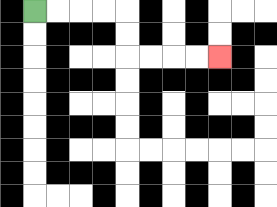{'start': '[1, 0]', 'end': '[9, 2]', 'path_directions': 'R,R,R,R,D,D,R,R,R,R', 'path_coordinates': '[[1, 0], [2, 0], [3, 0], [4, 0], [5, 0], [5, 1], [5, 2], [6, 2], [7, 2], [8, 2], [9, 2]]'}